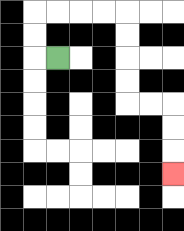{'start': '[2, 2]', 'end': '[7, 7]', 'path_directions': 'L,U,U,R,R,R,R,D,D,D,D,R,R,D,D,D', 'path_coordinates': '[[2, 2], [1, 2], [1, 1], [1, 0], [2, 0], [3, 0], [4, 0], [5, 0], [5, 1], [5, 2], [5, 3], [5, 4], [6, 4], [7, 4], [7, 5], [7, 6], [7, 7]]'}